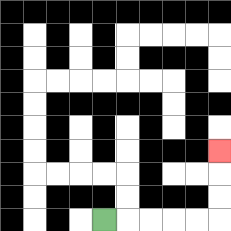{'start': '[4, 9]', 'end': '[9, 6]', 'path_directions': 'R,R,R,R,R,U,U,U', 'path_coordinates': '[[4, 9], [5, 9], [6, 9], [7, 9], [8, 9], [9, 9], [9, 8], [9, 7], [9, 6]]'}